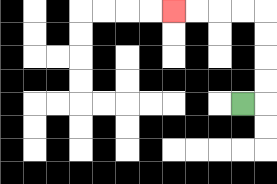{'start': '[10, 4]', 'end': '[7, 0]', 'path_directions': 'R,U,U,U,U,L,L,L,L', 'path_coordinates': '[[10, 4], [11, 4], [11, 3], [11, 2], [11, 1], [11, 0], [10, 0], [9, 0], [8, 0], [7, 0]]'}